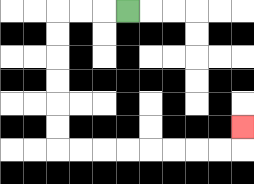{'start': '[5, 0]', 'end': '[10, 5]', 'path_directions': 'L,L,L,D,D,D,D,D,D,R,R,R,R,R,R,R,R,U', 'path_coordinates': '[[5, 0], [4, 0], [3, 0], [2, 0], [2, 1], [2, 2], [2, 3], [2, 4], [2, 5], [2, 6], [3, 6], [4, 6], [5, 6], [6, 6], [7, 6], [8, 6], [9, 6], [10, 6], [10, 5]]'}